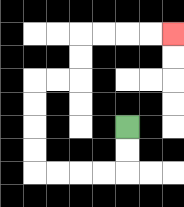{'start': '[5, 5]', 'end': '[7, 1]', 'path_directions': 'D,D,L,L,L,L,U,U,U,U,R,R,U,U,R,R,R,R', 'path_coordinates': '[[5, 5], [5, 6], [5, 7], [4, 7], [3, 7], [2, 7], [1, 7], [1, 6], [1, 5], [1, 4], [1, 3], [2, 3], [3, 3], [3, 2], [3, 1], [4, 1], [5, 1], [6, 1], [7, 1]]'}